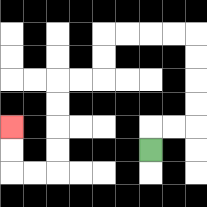{'start': '[6, 6]', 'end': '[0, 5]', 'path_directions': 'U,R,R,U,U,U,U,L,L,L,L,D,D,L,L,D,D,D,D,L,L,U,U', 'path_coordinates': '[[6, 6], [6, 5], [7, 5], [8, 5], [8, 4], [8, 3], [8, 2], [8, 1], [7, 1], [6, 1], [5, 1], [4, 1], [4, 2], [4, 3], [3, 3], [2, 3], [2, 4], [2, 5], [2, 6], [2, 7], [1, 7], [0, 7], [0, 6], [0, 5]]'}